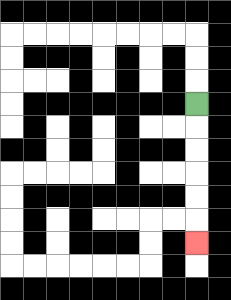{'start': '[8, 4]', 'end': '[8, 10]', 'path_directions': 'D,D,D,D,D,D', 'path_coordinates': '[[8, 4], [8, 5], [8, 6], [8, 7], [8, 8], [8, 9], [8, 10]]'}